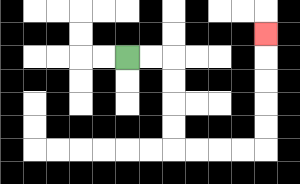{'start': '[5, 2]', 'end': '[11, 1]', 'path_directions': 'R,R,D,D,D,D,R,R,R,R,U,U,U,U,U', 'path_coordinates': '[[5, 2], [6, 2], [7, 2], [7, 3], [7, 4], [7, 5], [7, 6], [8, 6], [9, 6], [10, 6], [11, 6], [11, 5], [11, 4], [11, 3], [11, 2], [11, 1]]'}